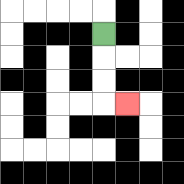{'start': '[4, 1]', 'end': '[5, 4]', 'path_directions': 'D,D,D,R', 'path_coordinates': '[[4, 1], [4, 2], [4, 3], [4, 4], [5, 4]]'}